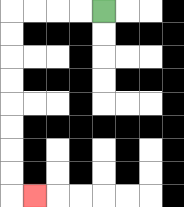{'start': '[4, 0]', 'end': '[1, 8]', 'path_directions': 'L,L,L,L,D,D,D,D,D,D,D,D,R', 'path_coordinates': '[[4, 0], [3, 0], [2, 0], [1, 0], [0, 0], [0, 1], [0, 2], [0, 3], [0, 4], [0, 5], [0, 6], [0, 7], [0, 8], [1, 8]]'}